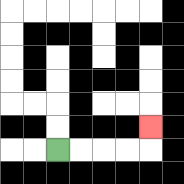{'start': '[2, 6]', 'end': '[6, 5]', 'path_directions': 'R,R,R,R,U', 'path_coordinates': '[[2, 6], [3, 6], [4, 6], [5, 6], [6, 6], [6, 5]]'}